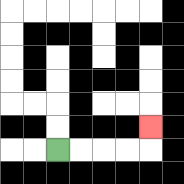{'start': '[2, 6]', 'end': '[6, 5]', 'path_directions': 'R,R,R,R,U', 'path_coordinates': '[[2, 6], [3, 6], [4, 6], [5, 6], [6, 6], [6, 5]]'}